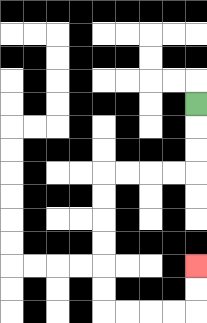{'start': '[8, 4]', 'end': '[8, 11]', 'path_directions': 'D,D,D,L,L,L,L,D,D,D,D,D,D,R,R,R,R,U,U', 'path_coordinates': '[[8, 4], [8, 5], [8, 6], [8, 7], [7, 7], [6, 7], [5, 7], [4, 7], [4, 8], [4, 9], [4, 10], [4, 11], [4, 12], [4, 13], [5, 13], [6, 13], [7, 13], [8, 13], [8, 12], [8, 11]]'}